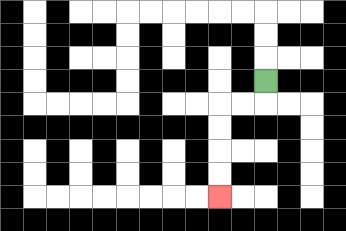{'start': '[11, 3]', 'end': '[9, 8]', 'path_directions': 'D,L,L,D,D,D,D', 'path_coordinates': '[[11, 3], [11, 4], [10, 4], [9, 4], [9, 5], [9, 6], [9, 7], [9, 8]]'}